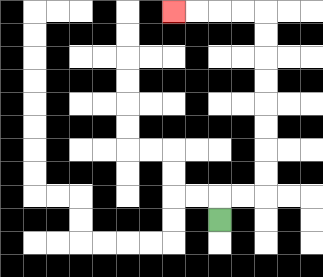{'start': '[9, 9]', 'end': '[7, 0]', 'path_directions': 'U,R,R,U,U,U,U,U,U,U,U,L,L,L,L', 'path_coordinates': '[[9, 9], [9, 8], [10, 8], [11, 8], [11, 7], [11, 6], [11, 5], [11, 4], [11, 3], [11, 2], [11, 1], [11, 0], [10, 0], [9, 0], [8, 0], [7, 0]]'}